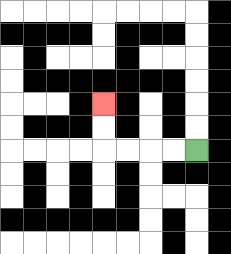{'start': '[8, 6]', 'end': '[4, 4]', 'path_directions': 'L,L,L,L,U,U', 'path_coordinates': '[[8, 6], [7, 6], [6, 6], [5, 6], [4, 6], [4, 5], [4, 4]]'}